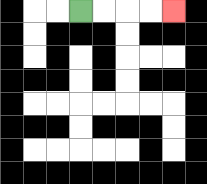{'start': '[3, 0]', 'end': '[7, 0]', 'path_directions': 'R,R,R,R', 'path_coordinates': '[[3, 0], [4, 0], [5, 0], [6, 0], [7, 0]]'}